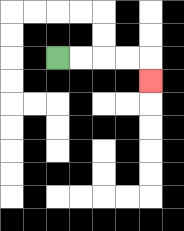{'start': '[2, 2]', 'end': '[6, 3]', 'path_directions': 'R,R,R,R,D', 'path_coordinates': '[[2, 2], [3, 2], [4, 2], [5, 2], [6, 2], [6, 3]]'}